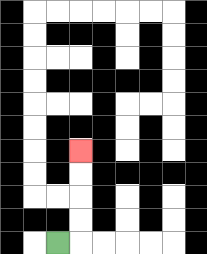{'start': '[2, 10]', 'end': '[3, 6]', 'path_directions': 'R,U,U,U,U', 'path_coordinates': '[[2, 10], [3, 10], [3, 9], [3, 8], [3, 7], [3, 6]]'}